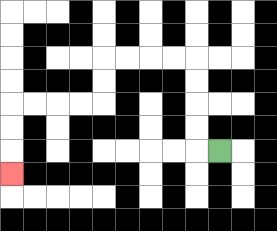{'start': '[9, 6]', 'end': '[0, 7]', 'path_directions': 'L,U,U,U,U,L,L,L,L,D,D,L,L,L,L,D,D,D', 'path_coordinates': '[[9, 6], [8, 6], [8, 5], [8, 4], [8, 3], [8, 2], [7, 2], [6, 2], [5, 2], [4, 2], [4, 3], [4, 4], [3, 4], [2, 4], [1, 4], [0, 4], [0, 5], [0, 6], [0, 7]]'}